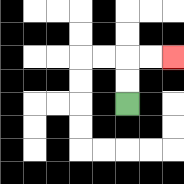{'start': '[5, 4]', 'end': '[7, 2]', 'path_directions': 'U,U,R,R', 'path_coordinates': '[[5, 4], [5, 3], [5, 2], [6, 2], [7, 2]]'}